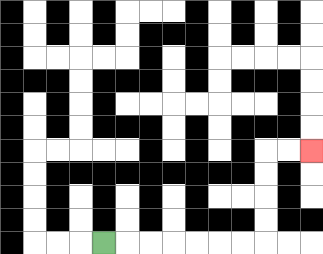{'start': '[4, 10]', 'end': '[13, 6]', 'path_directions': 'R,R,R,R,R,R,R,U,U,U,U,R,R', 'path_coordinates': '[[4, 10], [5, 10], [6, 10], [7, 10], [8, 10], [9, 10], [10, 10], [11, 10], [11, 9], [11, 8], [11, 7], [11, 6], [12, 6], [13, 6]]'}